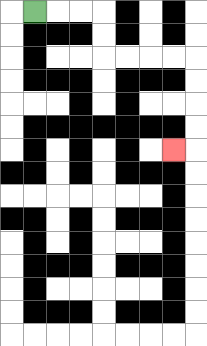{'start': '[1, 0]', 'end': '[7, 6]', 'path_directions': 'R,R,R,D,D,R,R,R,R,D,D,D,D,L', 'path_coordinates': '[[1, 0], [2, 0], [3, 0], [4, 0], [4, 1], [4, 2], [5, 2], [6, 2], [7, 2], [8, 2], [8, 3], [8, 4], [8, 5], [8, 6], [7, 6]]'}